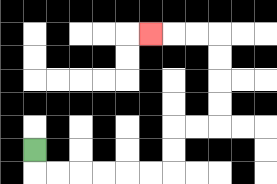{'start': '[1, 6]', 'end': '[6, 1]', 'path_directions': 'D,R,R,R,R,R,R,U,U,R,R,U,U,U,U,L,L,L', 'path_coordinates': '[[1, 6], [1, 7], [2, 7], [3, 7], [4, 7], [5, 7], [6, 7], [7, 7], [7, 6], [7, 5], [8, 5], [9, 5], [9, 4], [9, 3], [9, 2], [9, 1], [8, 1], [7, 1], [6, 1]]'}